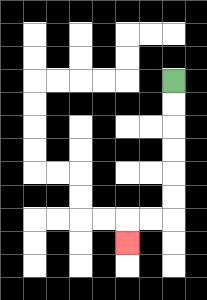{'start': '[7, 3]', 'end': '[5, 10]', 'path_directions': 'D,D,D,D,D,D,L,L,D', 'path_coordinates': '[[7, 3], [7, 4], [7, 5], [7, 6], [7, 7], [7, 8], [7, 9], [6, 9], [5, 9], [5, 10]]'}